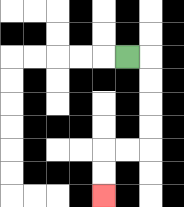{'start': '[5, 2]', 'end': '[4, 8]', 'path_directions': 'R,D,D,D,D,L,L,D,D', 'path_coordinates': '[[5, 2], [6, 2], [6, 3], [6, 4], [6, 5], [6, 6], [5, 6], [4, 6], [4, 7], [4, 8]]'}